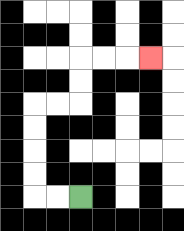{'start': '[3, 8]', 'end': '[6, 2]', 'path_directions': 'L,L,U,U,U,U,R,R,U,U,R,R,R', 'path_coordinates': '[[3, 8], [2, 8], [1, 8], [1, 7], [1, 6], [1, 5], [1, 4], [2, 4], [3, 4], [3, 3], [3, 2], [4, 2], [5, 2], [6, 2]]'}